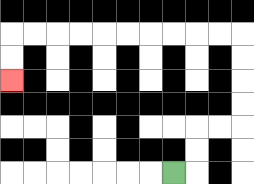{'start': '[7, 7]', 'end': '[0, 3]', 'path_directions': 'R,U,U,R,R,U,U,U,U,L,L,L,L,L,L,L,L,L,L,D,D', 'path_coordinates': '[[7, 7], [8, 7], [8, 6], [8, 5], [9, 5], [10, 5], [10, 4], [10, 3], [10, 2], [10, 1], [9, 1], [8, 1], [7, 1], [6, 1], [5, 1], [4, 1], [3, 1], [2, 1], [1, 1], [0, 1], [0, 2], [0, 3]]'}